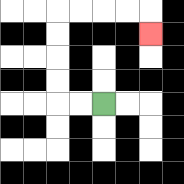{'start': '[4, 4]', 'end': '[6, 1]', 'path_directions': 'L,L,U,U,U,U,R,R,R,R,D', 'path_coordinates': '[[4, 4], [3, 4], [2, 4], [2, 3], [2, 2], [2, 1], [2, 0], [3, 0], [4, 0], [5, 0], [6, 0], [6, 1]]'}